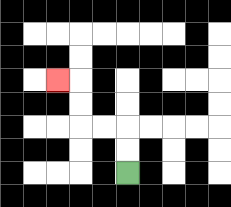{'start': '[5, 7]', 'end': '[2, 3]', 'path_directions': 'U,U,L,L,U,U,L', 'path_coordinates': '[[5, 7], [5, 6], [5, 5], [4, 5], [3, 5], [3, 4], [3, 3], [2, 3]]'}